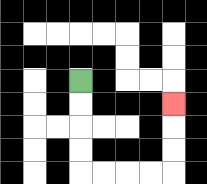{'start': '[3, 3]', 'end': '[7, 4]', 'path_directions': 'D,D,D,D,R,R,R,R,U,U,U', 'path_coordinates': '[[3, 3], [3, 4], [3, 5], [3, 6], [3, 7], [4, 7], [5, 7], [6, 7], [7, 7], [7, 6], [7, 5], [7, 4]]'}